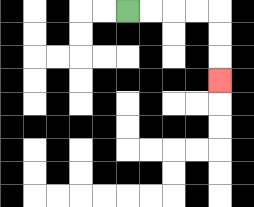{'start': '[5, 0]', 'end': '[9, 3]', 'path_directions': 'R,R,R,R,D,D,D', 'path_coordinates': '[[5, 0], [6, 0], [7, 0], [8, 0], [9, 0], [9, 1], [9, 2], [9, 3]]'}